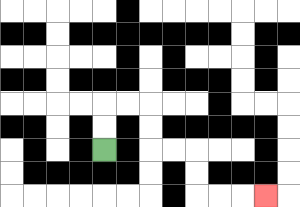{'start': '[4, 6]', 'end': '[11, 8]', 'path_directions': 'U,U,R,R,D,D,R,R,D,D,R,R,R', 'path_coordinates': '[[4, 6], [4, 5], [4, 4], [5, 4], [6, 4], [6, 5], [6, 6], [7, 6], [8, 6], [8, 7], [8, 8], [9, 8], [10, 8], [11, 8]]'}